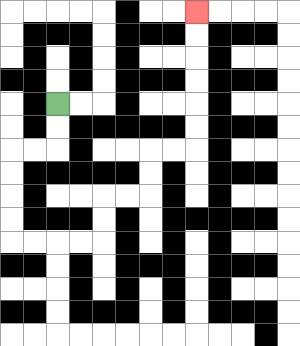{'start': '[2, 4]', 'end': '[8, 0]', 'path_directions': 'D,D,L,L,D,D,D,D,R,R,R,R,U,U,R,R,U,U,R,R,U,U,U,U,U,U', 'path_coordinates': '[[2, 4], [2, 5], [2, 6], [1, 6], [0, 6], [0, 7], [0, 8], [0, 9], [0, 10], [1, 10], [2, 10], [3, 10], [4, 10], [4, 9], [4, 8], [5, 8], [6, 8], [6, 7], [6, 6], [7, 6], [8, 6], [8, 5], [8, 4], [8, 3], [8, 2], [8, 1], [8, 0]]'}